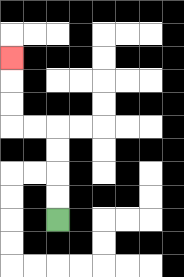{'start': '[2, 9]', 'end': '[0, 2]', 'path_directions': 'U,U,U,U,L,L,U,U,U', 'path_coordinates': '[[2, 9], [2, 8], [2, 7], [2, 6], [2, 5], [1, 5], [0, 5], [0, 4], [0, 3], [0, 2]]'}